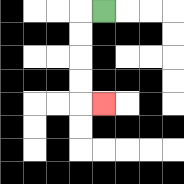{'start': '[4, 0]', 'end': '[4, 4]', 'path_directions': 'L,D,D,D,D,R', 'path_coordinates': '[[4, 0], [3, 0], [3, 1], [3, 2], [3, 3], [3, 4], [4, 4]]'}